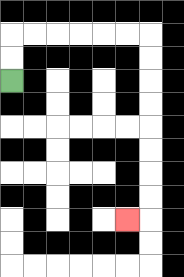{'start': '[0, 3]', 'end': '[5, 9]', 'path_directions': 'U,U,R,R,R,R,R,R,D,D,D,D,D,D,D,D,L', 'path_coordinates': '[[0, 3], [0, 2], [0, 1], [1, 1], [2, 1], [3, 1], [4, 1], [5, 1], [6, 1], [6, 2], [6, 3], [6, 4], [6, 5], [6, 6], [6, 7], [6, 8], [6, 9], [5, 9]]'}